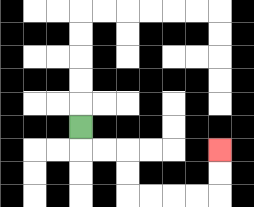{'start': '[3, 5]', 'end': '[9, 6]', 'path_directions': 'D,R,R,D,D,R,R,R,R,U,U', 'path_coordinates': '[[3, 5], [3, 6], [4, 6], [5, 6], [5, 7], [5, 8], [6, 8], [7, 8], [8, 8], [9, 8], [9, 7], [9, 6]]'}